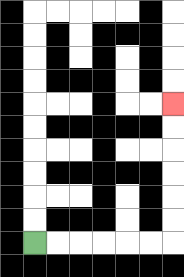{'start': '[1, 10]', 'end': '[7, 4]', 'path_directions': 'R,R,R,R,R,R,U,U,U,U,U,U', 'path_coordinates': '[[1, 10], [2, 10], [3, 10], [4, 10], [5, 10], [6, 10], [7, 10], [7, 9], [7, 8], [7, 7], [7, 6], [7, 5], [7, 4]]'}